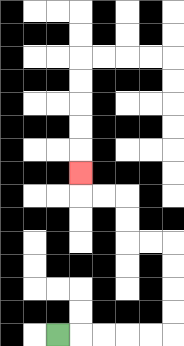{'start': '[2, 14]', 'end': '[3, 7]', 'path_directions': 'R,R,R,R,R,U,U,U,U,L,L,U,U,L,L,U', 'path_coordinates': '[[2, 14], [3, 14], [4, 14], [5, 14], [6, 14], [7, 14], [7, 13], [7, 12], [7, 11], [7, 10], [6, 10], [5, 10], [5, 9], [5, 8], [4, 8], [3, 8], [3, 7]]'}